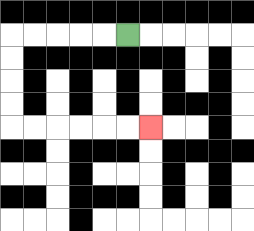{'start': '[5, 1]', 'end': '[6, 5]', 'path_directions': 'L,L,L,L,L,D,D,D,D,R,R,R,R,R,R', 'path_coordinates': '[[5, 1], [4, 1], [3, 1], [2, 1], [1, 1], [0, 1], [0, 2], [0, 3], [0, 4], [0, 5], [1, 5], [2, 5], [3, 5], [4, 5], [5, 5], [6, 5]]'}